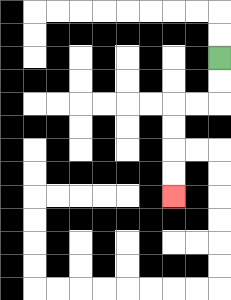{'start': '[9, 2]', 'end': '[7, 8]', 'path_directions': 'D,D,L,L,D,D,D,D', 'path_coordinates': '[[9, 2], [9, 3], [9, 4], [8, 4], [7, 4], [7, 5], [7, 6], [7, 7], [7, 8]]'}